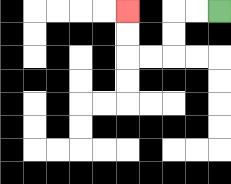{'start': '[9, 0]', 'end': '[5, 0]', 'path_directions': 'L,L,D,D,L,L,U,U', 'path_coordinates': '[[9, 0], [8, 0], [7, 0], [7, 1], [7, 2], [6, 2], [5, 2], [5, 1], [5, 0]]'}